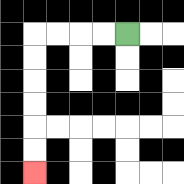{'start': '[5, 1]', 'end': '[1, 7]', 'path_directions': 'L,L,L,L,D,D,D,D,D,D', 'path_coordinates': '[[5, 1], [4, 1], [3, 1], [2, 1], [1, 1], [1, 2], [1, 3], [1, 4], [1, 5], [1, 6], [1, 7]]'}